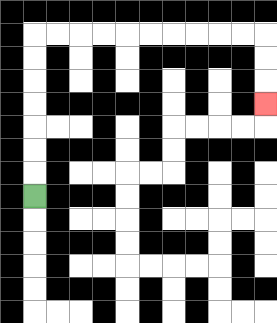{'start': '[1, 8]', 'end': '[11, 4]', 'path_directions': 'U,U,U,U,U,U,U,R,R,R,R,R,R,R,R,R,R,D,D,D', 'path_coordinates': '[[1, 8], [1, 7], [1, 6], [1, 5], [1, 4], [1, 3], [1, 2], [1, 1], [2, 1], [3, 1], [4, 1], [5, 1], [6, 1], [7, 1], [8, 1], [9, 1], [10, 1], [11, 1], [11, 2], [11, 3], [11, 4]]'}